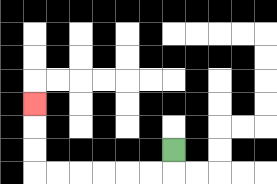{'start': '[7, 6]', 'end': '[1, 4]', 'path_directions': 'D,L,L,L,L,L,L,U,U,U', 'path_coordinates': '[[7, 6], [7, 7], [6, 7], [5, 7], [4, 7], [3, 7], [2, 7], [1, 7], [1, 6], [1, 5], [1, 4]]'}